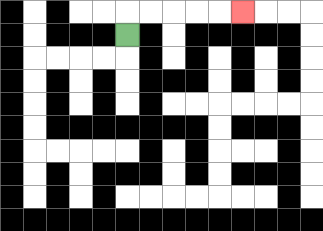{'start': '[5, 1]', 'end': '[10, 0]', 'path_directions': 'U,R,R,R,R,R', 'path_coordinates': '[[5, 1], [5, 0], [6, 0], [7, 0], [8, 0], [9, 0], [10, 0]]'}